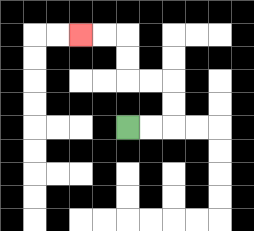{'start': '[5, 5]', 'end': '[3, 1]', 'path_directions': 'R,R,U,U,L,L,U,U,L,L', 'path_coordinates': '[[5, 5], [6, 5], [7, 5], [7, 4], [7, 3], [6, 3], [5, 3], [5, 2], [5, 1], [4, 1], [3, 1]]'}